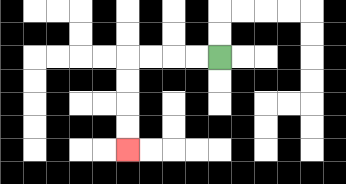{'start': '[9, 2]', 'end': '[5, 6]', 'path_directions': 'L,L,L,L,D,D,D,D', 'path_coordinates': '[[9, 2], [8, 2], [7, 2], [6, 2], [5, 2], [5, 3], [5, 4], [5, 5], [5, 6]]'}